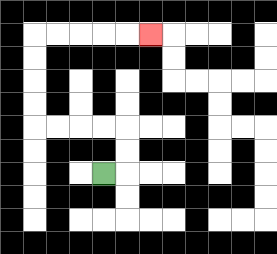{'start': '[4, 7]', 'end': '[6, 1]', 'path_directions': 'R,U,U,L,L,L,L,U,U,U,U,R,R,R,R,R', 'path_coordinates': '[[4, 7], [5, 7], [5, 6], [5, 5], [4, 5], [3, 5], [2, 5], [1, 5], [1, 4], [1, 3], [1, 2], [1, 1], [2, 1], [3, 1], [4, 1], [5, 1], [6, 1]]'}